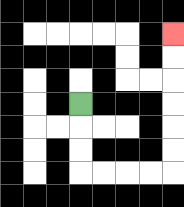{'start': '[3, 4]', 'end': '[7, 1]', 'path_directions': 'D,D,D,R,R,R,R,U,U,U,U,U,U', 'path_coordinates': '[[3, 4], [3, 5], [3, 6], [3, 7], [4, 7], [5, 7], [6, 7], [7, 7], [7, 6], [7, 5], [7, 4], [7, 3], [7, 2], [7, 1]]'}